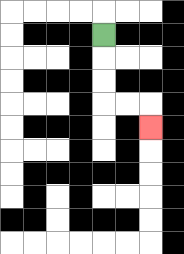{'start': '[4, 1]', 'end': '[6, 5]', 'path_directions': 'D,D,D,R,R,D', 'path_coordinates': '[[4, 1], [4, 2], [4, 3], [4, 4], [5, 4], [6, 4], [6, 5]]'}